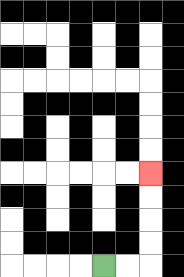{'start': '[4, 11]', 'end': '[6, 7]', 'path_directions': 'R,R,U,U,U,U', 'path_coordinates': '[[4, 11], [5, 11], [6, 11], [6, 10], [6, 9], [6, 8], [6, 7]]'}